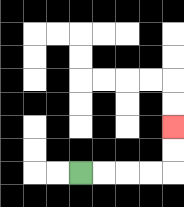{'start': '[3, 7]', 'end': '[7, 5]', 'path_directions': 'R,R,R,R,U,U', 'path_coordinates': '[[3, 7], [4, 7], [5, 7], [6, 7], [7, 7], [7, 6], [7, 5]]'}